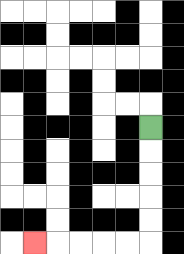{'start': '[6, 5]', 'end': '[1, 10]', 'path_directions': 'D,D,D,D,D,L,L,L,L,L', 'path_coordinates': '[[6, 5], [6, 6], [6, 7], [6, 8], [6, 9], [6, 10], [5, 10], [4, 10], [3, 10], [2, 10], [1, 10]]'}